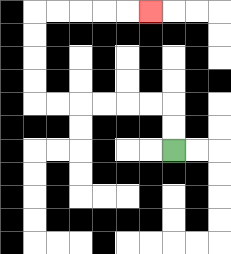{'start': '[7, 6]', 'end': '[6, 0]', 'path_directions': 'U,U,L,L,L,L,L,L,U,U,U,U,R,R,R,R,R', 'path_coordinates': '[[7, 6], [7, 5], [7, 4], [6, 4], [5, 4], [4, 4], [3, 4], [2, 4], [1, 4], [1, 3], [1, 2], [1, 1], [1, 0], [2, 0], [3, 0], [4, 0], [5, 0], [6, 0]]'}